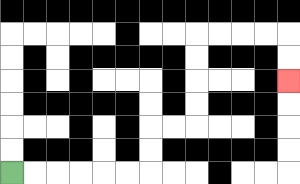{'start': '[0, 7]', 'end': '[12, 3]', 'path_directions': 'R,R,R,R,R,R,U,U,R,R,U,U,U,U,R,R,R,R,D,D', 'path_coordinates': '[[0, 7], [1, 7], [2, 7], [3, 7], [4, 7], [5, 7], [6, 7], [6, 6], [6, 5], [7, 5], [8, 5], [8, 4], [8, 3], [8, 2], [8, 1], [9, 1], [10, 1], [11, 1], [12, 1], [12, 2], [12, 3]]'}